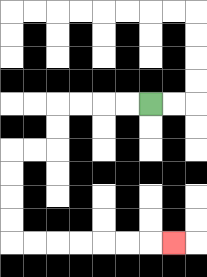{'start': '[6, 4]', 'end': '[7, 10]', 'path_directions': 'L,L,L,L,D,D,L,L,D,D,D,D,R,R,R,R,R,R,R', 'path_coordinates': '[[6, 4], [5, 4], [4, 4], [3, 4], [2, 4], [2, 5], [2, 6], [1, 6], [0, 6], [0, 7], [0, 8], [0, 9], [0, 10], [1, 10], [2, 10], [3, 10], [4, 10], [5, 10], [6, 10], [7, 10]]'}